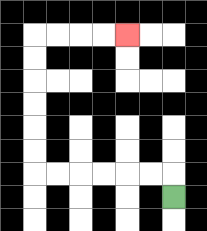{'start': '[7, 8]', 'end': '[5, 1]', 'path_directions': 'U,L,L,L,L,L,L,U,U,U,U,U,U,R,R,R,R', 'path_coordinates': '[[7, 8], [7, 7], [6, 7], [5, 7], [4, 7], [3, 7], [2, 7], [1, 7], [1, 6], [1, 5], [1, 4], [1, 3], [1, 2], [1, 1], [2, 1], [3, 1], [4, 1], [5, 1]]'}